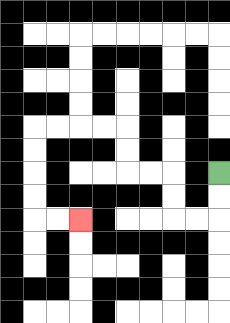{'start': '[9, 7]', 'end': '[3, 9]', 'path_directions': 'D,D,L,L,U,U,L,L,U,U,L,L,L,L,D,D,D,D,R,R', 'path_coordinates': '[[9, 7], [9, 8], [9, 9], [8, 9], [7, 9], [7, 8], [7, 7], [6, 7], [5, 7], [5, 6], [5, 5], [4, 5], [3, 5], [2, 5], [1, 5], [1, 6], [1, 7], [1, 8], [1, 9], [2, 9], [3, 9]]'}